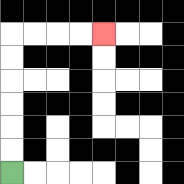{'start': '[0, 7]', 'end': '[4, 1]', 'path_directions': 'U,U,U,U,U,U,R,R,R,R', 'path_coordinates': '[[0, 7], [0, 6], [0, 5], [0, 4], [0, 3], [0, 2], [0, 1], [1, 1], [2, 1], [3, 1], [4, 1]]'}